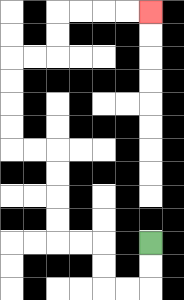{'start': '[6, 10]', 'end': '[6, 0]', 'path_directions': 'D,D,L,L,U,U,L,L,U,U,U,U,L,L,U,U,U,U,R,R,U,U,R,R,R,R', 'path_coordinates': '[[6, 10], [6, 11], [6, 12], [5, 12], [4, 12], [4, 11], [4, 10], [3, 10], [2, 10], [2, 9], [2, 8], [2, 7], [2, 6], [1, 6], [0, 6], [0, 5], [0, 4], [0, 3], [0, 2], [1, 2], [2, 2], [2, 1], [2, 0], [3, 0], [4, 0], [5, 0], [6, 0]]'}